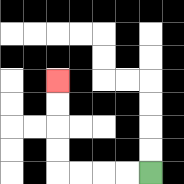{'start': '[6, 7]', 'end': '[2, 3]', 'path_directions': 'L,L,L,L,U,U,U,U', 'path_coordinates': '[[6, 7], [5, 7], [4, 7], [3, 7], [2, 7], [2, 6], [2, 5], [2, 4], [2, 3]]'}